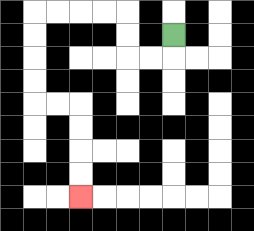{'start': '[7, 1]', 'end': '[3, 8]', 'path_directions': 'D,L,L,U,U,L,L,L,L,D,D,D,D,R,R,D,D,D,D', 'path_coordinates': '[[7, 1], [7, 2], [6, 2], [5, 2], [5, 1], [5, 0], [4, 0], [3, 0], [2, 0], [1, 0], [1, 1], [1, 2], [1, 3], [1, 4], [2, 4], [3, 4], [3, 5], [3, 6], [3, 7], [3, 8]]'}